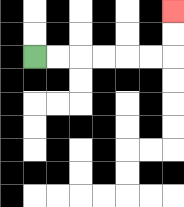{'start': '[1, 2]', 'end': '[7, 0]', 'path_directions': 'R,R,R,R,R,R,U,U', 'path_coordinates': '[[1, 2], [2, 2], [3, 2], [4, 2], [5, 2], [6, 2], [7, 2], [7, 1], [7, 0]]'}